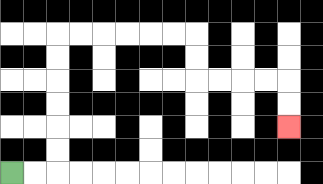{'start': '[0, 7]', 'end': '[12, 5]', 'path_directions': 'R,R,U,U,U,U,U,U,R,R,R,R,R,R,D,D,R,R,R,R,D,D', 'path_coordinates': '[[0, 7], [1, 7], [2, 7], [2, 6], [2, 5], [2, 4], [2, 3], [2, 2], [2, 1], [3, 1], [4, 1], [5, 1], [6, 1], [7, 1], [8, 1], [8, 2], [8, 3], [9, 3], [10, 3], [11, 3], [12, 3], [12, 4], [12, 5]]'}